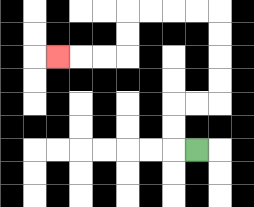{'start': '[8, 6]', 'end': '[2, 2]', 'path_directions': 'L,U,U,R,R,U,U,U,U,L,L,L,L,D,D,L,L,L', 'path_coordinates': '[[8, 6], [7, 6], [7, 5], [7, 4], [8, 4], [9, 4], [9, 3], [9, 2], [9, 1], [9, 0], [8, 0], [7, 0], [6, 0], [5, 0], [5, 1], [5, 2], [4, 2], [3, 2], [2, 2]]'}